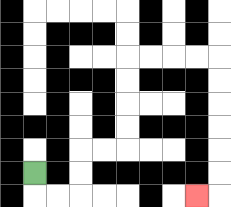{'start': '[1, 7]', 'end': '[8, 8]', 'path_directions': 'D,R,R,U,U,R,R,U,U,U,U,R,R,R,R,D,D,D,D,D,D,L', 'path_coordinates': '[[1, 7], [1, 8], [2, 8], [3, 8], [3, 7], [3, 6], [4, 6], [5, 6], [5, 5], [5, 4], [5, 3], [5, 2], [6, 2], [7, 2], [8, 2], [9, 2], [9, 3], [9, 4], [9, 5], [9, 6], [9, 7], [9, 8], [8, 8]]'}